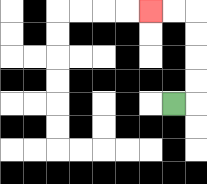{'start': '[7, 4]', 'end': '[6, 0]', 'path_directions': 'R,U,U,U,U,L,L', 'path_coordinates': '[[7, 4], [8, 4], [8, 3], [8, 2], [8, 1], [8, 0], [7, 0], [6, 0]]'}